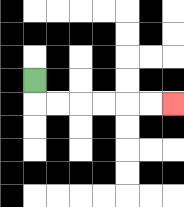{'start': '[1, 3]', 'end': '[7, 4]', 'path_directions': 'D,R,R,R,R,R,R', 'path_coordinates': '[[1, 3], [1, 4], [2, 4], [3, 4], [4, 4], [5, 4], [6, 4], [7, 4]]'}